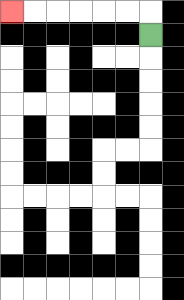{'start': '[6, 1]', 'end': '[0, 0]', 'path_directions': 'U,L,L,L,L,L,L', 'path_coordinates': '[[6, 1], [6, 0], [5, 0], [4, 0], [3, 0], [2, 0], [1, 0], [0, 0]]'}